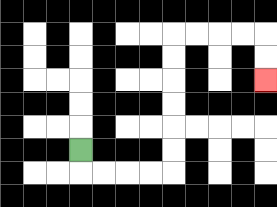{'start': '[3, 6]', 'end': '[11, 3]', 'path_directions': 'D,R,R,R,R,U,U,U,U,U,U,R,R,R,R,D,D', 'path_coordinates': '[[3, 6], [3, 7], [4, 7], [5, 7], [6, 7], [7, 7], [7, 6], [7, 5], [7, 4], [7, 3], [7, 2], [7, 1], [8, 1], [9, 1], [10, 1], [11, 1], [11, 2], [11, 3]]'}